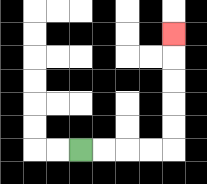{'start': '[3, 6]', 'end': '[7, 1]', 'path_directions': 'R,R,R,R,U,U,U,U,U', 'path_coordinates': '[[3, 6], [4, 6], [5, 6], [6, 6], [7, 6], [7, 5], [7, 4], [7, 3], [7, 2], [7, 1]]'}